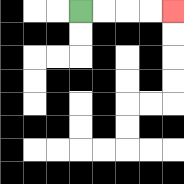{'start': '[3, 0]', 'end': '[7, 0]', 'path_directions': 'R,R,R,R', 'path_coordinates': '[[3, 0], [4, 0], [5, 0], [6, 0], [7, 0]]'}